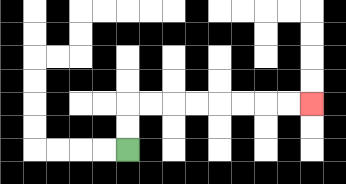{'start': '[5, 6]', 'end': '[13, 4]', 'path_directions': 'U,U,R,R,R,R,R,R,R,R', 'path_coordinates': '[[5, 6], [5, 5], [5, 4], [6, 4], [7, 4], [8, 4], [9, 4], [10, 4], [11, 4], [12, 4], [13, 4]]'}